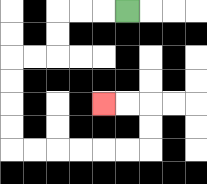{'start': '[5, 0]', 'end': '[4, 4]', 'path_directions': 'L,L,L,D,D,L,L,D,D,D,D,R,R,R,R,R,R,U,U,L,L', 'path_coordinates': '[[5, 0], [4, 0], [3, 0], [2, 0], [2, 1], [2, 2], [1, 2], [0, 2], [0, 3], [0, 4], [0, 5], [0, 6], [1, 6], [2, 6], [3, 6], [4, 6], [5, 6], [6, 6], [6, 5], [6, 4], [5, 4], [4, 4]]'}